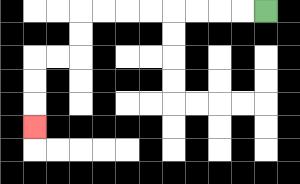{'start': '[11, 0]', 'end': '[1, 5]', 'path_directions': 'L,L,L,L,L,L,L,L,D,D,L,L,D,D,D', 'path_coordinates': '[[11, 0], [10, 0], [9, 0], [8, 0], [7, 0], [6, 0], [5, 0], [4, 0], [3, 0], [3, 1], [3, 2], [2, 2], [1, 2], [1, 3], [1, 4], [1, 5]]'}